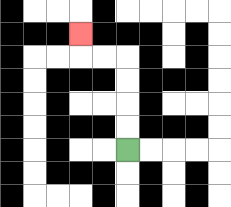{'start': '[5, 6]', 'end': '[3, 1]', 'path_directions': 'U,U,U,U,L,L,U', 'path_coordinates': '[[5, 6], [5, 5], [5, 4], [5, 3], [5, 2], [4, 2], [3, 2], [3, 1]]'}